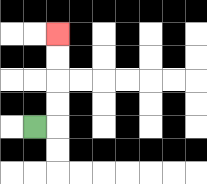{'start': '[1, 5]', 'end': '[2, 1]', 'path_directions': 'R,U,U,U,U', 'path_coordinates': '[[1, 5], [2, 5], [2, 4], [2, 3], [2, 2], [2, 1]]'}